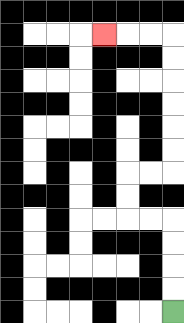{'start': '[7, 13]', 'end': '[4, 1]', 'path_directions': 'U,U,U,U,L,L,U,U,R,R,U,U,U,U,U,U,L,L,L', 'path_coordinates': '[[7, 13], [7, 12], [7, 11], [7, 10], [7, 9], [6, 9], [5, 9], [5, 8], [5, 7], [6, 7], [7, 7], [7, 6], [7, 5], [7, 4], [7, 3], [7, 2], [7, 1], [6, 1], [5, 1], [4, 1]]'}